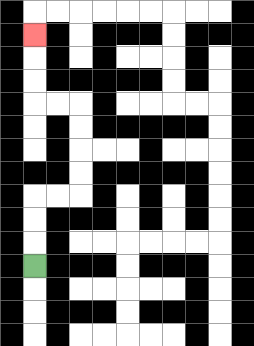{'start': '[1, 11]', 'end': '[1, 1]', 'path_directions': 'U,U,U,R,R,U,U,U,U,L,L,U,U,U', 'path_coordinates': '[[1, 11], [1, 10], [1, 9], [1, 8], [2, 8], [3, 8], [3, 7], [3, 6], [3, 5], [3, 4], [2, 4], [1, 4], [1, 3], [1, 2], [1, 1]]'}